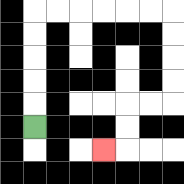{'start': '[1, 5]', 'end': '[4, 6]', 'path_directions': 'U,U,U,U,U,R,R,R,R,R,R,D,D,D,D,L,L,D,D,L', 'path_coordinates': '[[1, 5], [1, 4], [1, 3], [1, 2], [1, 1], [1, 0], [2, 0], [3, 0], [4, 0], [5, 0], [6, 0], [7, 0], [7, 1], [7, 2], [7, 3], [7, 4], [6, 4], [5, 4], [5, 5], [5, 6], [4, 6]]'}